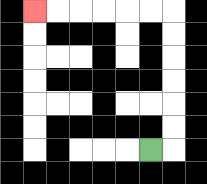{'start': '[6, 6]', 'end': '[1, 0]', 'path_directions': 'R,U,U,U,U,U,U,L,L,L,L,L,L', 'path_coordinates': '[[6, 6], [7, 6], [7, 5], [7, 4], [7, 3], [7, 2], [7, 1], [7, 0], [6, 0], [5, 0], [4, 0], [3, 0], [2, 0], [1, 0]]'}